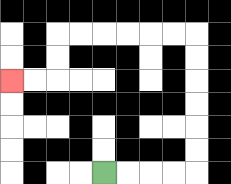{'start': '[4, 7]', 'end': '[0, 3]', 'path_directions': 'R,R,R,R,U,U,U,U,U,U,L,L,L,L,L,L,D,D,L,L', 'path_coordinates': '[[4, 7], [5, 7], [6, 7], [7, 7], [8, 7], [8, 6], [8, 5], [8, 4], [8, 3], [8, 2], [8, 1], [7, 1], [6, 1], [5, 1], [4, 1], [3, 1], [2, 1], [2, 2], [2, 3], [1, 3], [0, 3]]'}